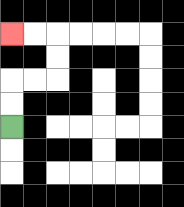{'start': '[0, 5]', 'end': '[0, 1]', 'path_directions': 'U,U,R,R,U,U,L,L', 'path_coordinates': '[[0, 5], [0, 4], [0, 3], [1, 3], [2, 3], [2, 2], [2, 1], [1, 1], [0, 1]]'}